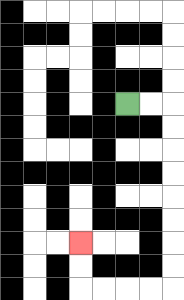{'start': '[5, 4]', 'end': '[3, 10]', 'path_directions': 'R,R,D,D,D,D,D,D,D,D,L,L,L,L,U,U', 'path_coordinates': '[[5, 4], [6, 4], [7, 4], [7, 5], [7, 6], [7, 7], [7, 8], [7, 9], [7, 10], [7, 11], [7, 12], [6, 12], [5, 12], [4, 12], [3, 12], [3, 11], [3, 10]]'}